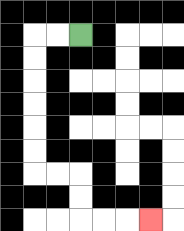{'start': '[3, 1]', 'end': '[6, 9]', 'path_directions': 'L,L,D,D,D,D,D,D,R,R,D,D,R,R,R', 'path_coordinates': '[[3, 1], [2, 1], [1, 1], [1, 2], [1, 3], [1, 4], [1, 5], [1, 6], [1, 7], [2, 7], [3, 7], [3, 8], [3, 9], [4, 9], [5, 9], [6, 9]]'}